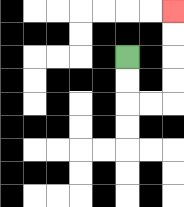{'start': '[5, 2]', 'end': '[7, 0]', 'path_directions': 'D,D,R,R,U,U,U,U', 'path_coordinates': '[[5, 2], [5, 3], [5, 4], [6, 4], [7, 4], [7, 3], [7, 2], [7, 1], [7, 0]]'}